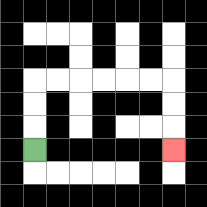{'start': '[1, 6]', 'end': '[7, 6]', 'path_directions': 'U,U,U,R,R,R,R,R,R,D,D,D', 'path_coordinates': '[[1, 6], [1, 5], [1, 4], [1, 3], [2, 3], [3, 3], [4, 3], [5, 3], [6, 3], [7, 3], [7, 4], [7, 5], [7, 6]]'}